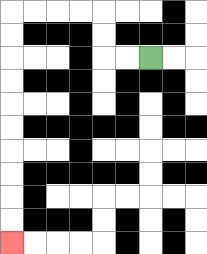{'start': '[6, 2]', 'end': '[0, 10]', 'path_directions': 'L,L,U,U,L,L,L,L,D,D,D,D,D,D,D,D,D,D', 'path_coordinates': '[[6, 2], [5, 2], [4, 2], [4, 1], [4, 0], [3, 0], [2, 0], [1, 0], [0, 0], [0, 1], [0, 2], [0, 3], [0, 4], [0, 5], [0, 6], [0, 7], [0, 8], [0, 9], [0, 10]]'}